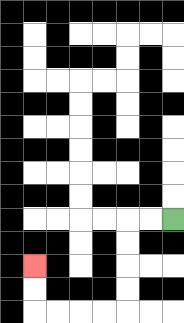{'start': '[7, 9]', 'end': '[1, 11]', 'path_directions': 'L,L,D,D,D,D,L,L,L,L,U,U', 'path_coordinates': '[[7, 9], [6, 9], [5, 9], [5, 10], [5, 11], [5, 12], [5, 13], [4, 13], [3, 13], [2, 13], [1, 13], [1, 12], [1, 11]]'}